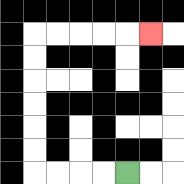{'start': '[5, 7]', 'end': '[6, 1]', 'path_directions': 'L,L,L,L,U,U,U,U,U,U,R,R,R,R,R', 'path_coordinates': '[[5, 7], [4, 7], [3, 7], [2, 7], [1, 7], [1, 6], [1, 5], [1, 4], [1, 3], [1, 2], [1, 1], [2, 1], [3, 1], [4, 1], [5, 1], [6, 1]]'}